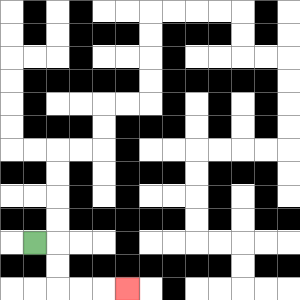{'start': '[1, 10]', 'end': '[5, 12]', 'path_directions': 'R,D,D,R,R,R', 'path_coordinates': '[[1, 10], [2, 10], [2, 11], [2, 12], [3, 12], [4, 12], [5, 12]]'}